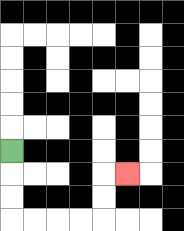{'start': '[0, 6]', 'end': '[5, 7]', 'path_directions': 'D,D,D,R,R,R,R,U,U,R', 'path_coordinates': '[[0, 6], [0, 7], [0, 8], [0, 9], [1, 9], [2, 9], [3, 9], [4, 9], [4, 8], [4, 7], [5, 7]]'}